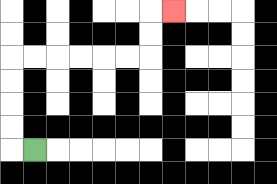{'start': '[1, 6]', 'end': '[7, 0]', 'path_directions': 'L,U,U,U,U,R,R,R,R,R,R,U,U,R', 'path_coordinates': '[[1, 6], [0, 6], [0, 5], [0, 4], [0, 3], [0, 2], [1, 2], [2, 2], [3, 2], [4, 2], [5, 2], [6, 2], [6, 1], [6, 0], [7, 0]]'}